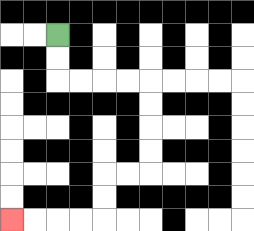{'start': '[2, 1]', 'end': '[0, 9]', 'path_directions': 'D,D,R,R,R,R,D,D,D,D,L,L,D,D,L,L,L,L', 'path_coordinates': '[[2, 1], [2, 2], [2, 3], [3, 3], [4, 3], [5, 3], [6, 3], [6, 4], [6, 5], [6, 6], [6, 7], [5, 7], [4, 7], [4, 8], [4, 9], [3, 9], [2, 9], [1, 9], [0, 9]]'}